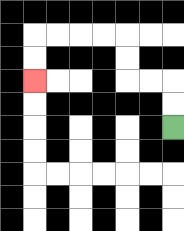{'start': '[7, 5]', 'end': '[1, 3]', 'path_directions': 'U,U,L,L,U,U,L,L,L,L,D,D', 'path_coordinates': '[[7, 5], [7, 4], [7, 3], [6, 3], [5, 3], [5, 2], [5, 1], [4, 1], [3, 1], [2, 1], [1, 1], [1, 2], [1, 3]]'}